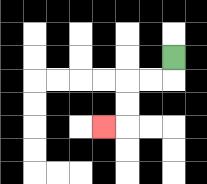{'start': '[7, 2]', 'end': '[4, 5]', 'path_directions': 'D,L,L,D,D,L', 'path_coordinates': '[[7, 2], [7, 3], [6, 3], [5, 3], [5, 4], [5, 5], [4, 5]]'}